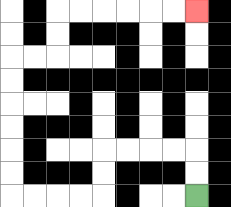{'start': '[8, 8]', 'end': '[8, 0]', 'path_directions': 'U,U,L,L,L,L,D,D,L,L,L,L,U,U,U,U,U,U,R,R,U,U,R,R,R,R,R,R', 'path_coordinates': '[[8, 8], [8, 7], [8, 6], [7, 6], [6, 6], [5, 6], [4, 6], [4, 7], [4, 8], [3, 8], [2, 8], [1, 8], [0, 8], [0, 7], [0, 6], [0, 5], [0, 4], [0, 3], [0, 2], [1, 2], [2, 2], [2, 1], [2, 0], [3, 0], [4, 0], [5, 0], [6, 0], [7, 0], [8, 0]]'}